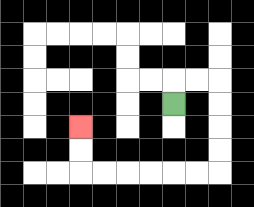{'start': '[7, 4]', 'end': '[3, 5]', 'path_directions': 'U,R,R,D,D,D,D,L,L,L,L,L,L,U,U', 'path_coordinates': '[[7, 4], [7, 3], [8, 3], [9, 3], [9, 4], [9, 5], [9, 6], [9, 7], [8, 7], [7, 7], [6, 7], [5, 7], [4, 7], [3, 7], [3, 6], [3, 5]]'}